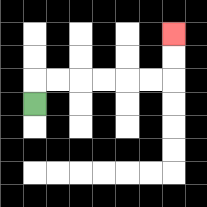{'start': '[1, 4]', 'end': '[7, 1]', 'path_directions': 'U,R,R,R,R,R,R,U,U', 'path_coordinates': '[[1, 4], [1, 3], [2, 3], [3, 3], [4, 3], [5, 3], [6, 3], [7, 3], [7, 2], [7, 1]]'}